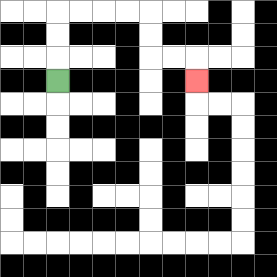{'start': '[2, 3]', 'end': '[8, 3]', 'path_directions': 'U,U,U,R,R,R,R,D,D,R,R,D', 'path_coordinates': '[[2, 3], [2, 2], [2, 1], [2, 0], [3, 0], [4, 0], [5, 0], [6, 0], [6, 1], [6, 2], [7, 2], [8, 2], [8, 3]]'}